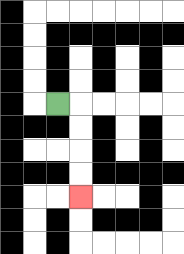{'start': '[2, 4]', 'end': '[3, 8]', 'path_directions': 'R,D,D,D,D', 'path_coordinates': '[[2, 4], [3, 4], [3, 5], [3, 6], [3, 7], [3, 8]]'}